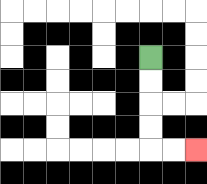{'start': '[6, 2]', 'end': '[8, 6]', 'path_directions': 'D,D,D,D,R,R', 'path_coordinates': '[[6, 2], [6, 3], [6, 4], [6, 5], [6, 6], [7, 6], [8, 6]]'}